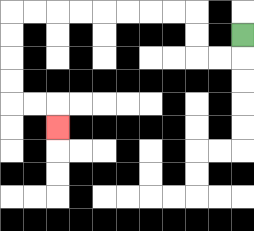{'start': '[10, 1]', 'end': '[2, 5]', 'path_directions': 'D,L,L,U,U,L,L,L,L,L,L,L,L,D,D,D,D,R,R,D', 'path_coordinates': '[[10, 1], [10, 2], [9, 2], [8, 2], [8, 1], [8, 0], [7, 0], [6, 0], [5, 0], [4, 0], [3, 0], [2, 0], [1, 0], [0, 0], [0, 1], [0, 2], [0, 3], [0, 4], [1, 4], [2, 4], [2, 5]]'}